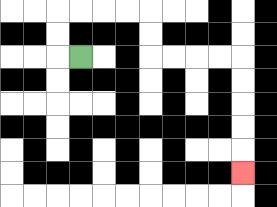{'start': '[3, 2]', 'end': '[10, 7]', 'path_directions': 'L,U,U,R,R,R,R,D,D,R,R,R,R,D,D,D,D,D', 'path_coordinates': '[[3, 2], [2, 2], [2, 1], [2, 0], [3, 0], [4, 0], [5, 0], [6, 0], [6, 1], [6, 2], [7, 2], [8, 2], [9, 2], [10, 2], [10, 3], [10, 4], [10, 5], [10, 6], [10, 7]]'}